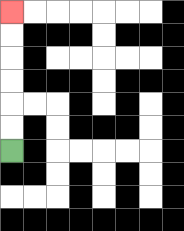{'start': '[0, 6]', 'end': '[0, 0]', 'path_directions': 'U,U,U,U,U,U', 'path_coordinates': '[[0, 6], [0, 5], [0, 4], [0, 3], [0, 2], [0, 1], [0, 0]]'}